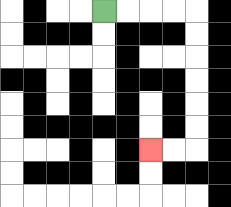{'start': '[4, 0]', 'end': '[6, 6]', 'path_directions': 'R,R,R,R,D,D,D,D,D,D,L,L', 'path_coordinates': '[[4, 0], [5, 0], [6, 0], [7, 0], [8, 0], [8, 1], [8, 2], [8, 3], [8, 4], [8, 5], [8, 6], [7, 6], [6, 6]]'}